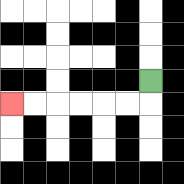{'start': '[6, 3]', 'end': '[0, 4]', 'path_directions': 'D,L,L,L,L,L,L', 'path_coordinates': '[[6, 3], [6, 4], [5, 4], [4, 4], [3, 4], [2, 4], [1, 4], [0, 4]]'}